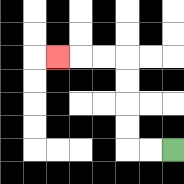{'start': '[7, 6]', 'end': '[2, 2]', 'path_directions': 'L,L,U,U,U,U,L,L,L', 'path_coordinates': '[[7, 6], [6, 6], [5, 6], [5, 5], [5, 4], [5, 3], [5, 2], [4, 2], [3, 2], [2, 2]]'}